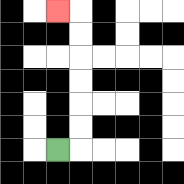{'start': '[2, 6]', 'end': '[2, 0]', 'path_directions': 'R,U,U,U,U,U,U,L', 'path_coordinates': '[[2, 6], [3, 6], [3, 5], [3, 4], [3, 3], [3, 2], [3, 1], [3, 0], [2, 0]]'}